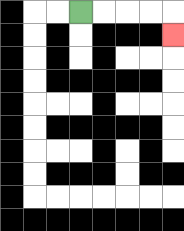{'start': '[3, 0]', 'end': '[7, 1]', 'path_directions': 'R,R,R,R,D', 'path_coordinates': '[[3, 0], [4, 0], [5, 0], [6, 0], [7, 0], [7, 1]]'}